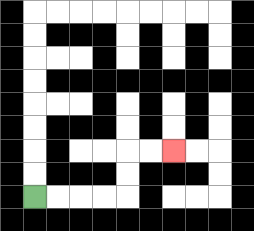{'start': '[1, 8]', 'end': '[7, 6]', 'path_directions': 'R,R,R,R,U,U,R,R', 'path_coordinates': '[[1, 8], [2, 8], [3, 8], [4, 8], [5, 8], [5, 7], [5, 6], [6, 6], [7, 6]]'}